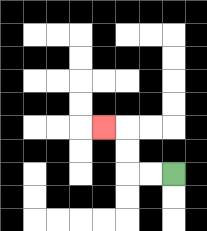{'start': '[7, 7]', 'end': '[4, 5]', 'path_directions': 'L,L,U,U,L', 'path_coordinates': '[[7, 7], [6, 7], [5, 7], [5, 6], [5, 5], [4, 5]]'}